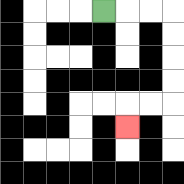{'start': '[4, 0]', 'end': '[5, 5]', 'path_directions': 'R,R,R,D,D,D,D,L,L,D', 'path_coordinates': '[[4, 0], [5, 0], [6, 0], [7, 0], [7, 1], [7, 2], [7, 3], [7, 4], [6, 4], [5, 4], [5, 5]]'}